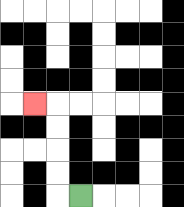{'start': '[3, 8]', 'end': '[1, 4]', 'path_directions': 'L,U,U,U,U,L', 'path_coordinates': '[[3, 8], [2, 8], [2, 7], [2, 6], [2, 5], [2, 4], [1, 4]]'}